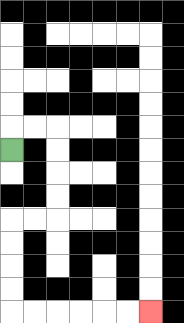{'start': '[0, 6]', 'end': '[6, 13]', 'path_directions': 'U,R,R,D,D,D,D,L,L,D,D,D,D,R,R,R,R,R,R', 'path_coordinates': '[[0, 6], [0, 5], [1, 5], [2, 5], [2, 6], [2, 7], [2, 8], [2, 9], [1, 9], [0, 9], [0, 10], [0, 11], [0, 12], [0, 13], [1, 13], [2, 13], [3, 13], [4, 13], [5, 13], [6, 13]]'}